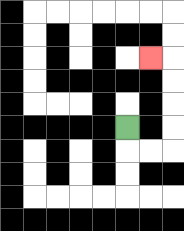{'start': '[5, 5]', 'end': '[6, 2]', 'path_directions': 'D,R,R,U,U,U,U,L', 'path_coordinates': '[[5, 5], [5, 6], [6, 6], [7, 6], [7, 5], [7, 4], [7, 3], [7, 2], [6, 2]]'}